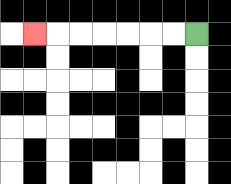{'start': '[8, 1]', 'end': '[1, 1]', 'path_directions': 'L,L,L,L,L,L,L', 'path_coordinates': '[[8, 1], [7, 1], [6, 1], [5, 1], [4, 1], [3, 1], [2, 1], [1, 1]]'}